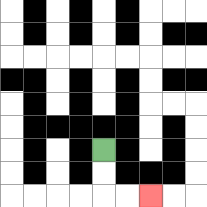{'start': '[4, 6]', 'end': '[6, 8]', 'path_directions': 'D,D,R,R', 'path_coordinates': '[[4, 6], [4, 7], [4, 8], [5, 8], [6, 8]]'}